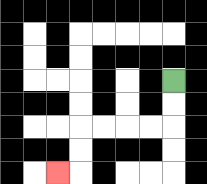{'start': '[7, 3]', 'end': '[2, 7]', 'path_directions': 'D,D,L,L,L,L,D,D,L', 'path_coordinates': '[[7, 3], [7, 4], [7, 5], [6, 5], [5, 5], [4, 5], [3, 5], [3, 6], [3, 7], [2, 7]]'}